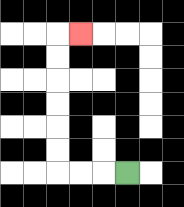{'start': '[5, 7]', 'end': '[3, 1]', 'path_directions': 'L,L,L,U,U,U,U,U,U,R', 'path_coordinates': '[[5, 7], [4, 7], [3, 7], [2, 7], [2, 6], [2, 5], [2, 4], [2, 3], [2, 2], [2, 1], [3, 1]]'}